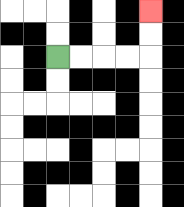{'start': '[2, 2]', 'end': '[6, 0]', 'path_directions': 'R,R,R,R,U,U', 'path_coordinates': '[[2, 2], [3, 2], [4, 2], [5, 2], [6, 2], [6, 1], [6, 0]]'}